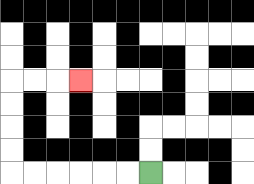{'start': '[6, 7]', 'end': '[3, 3]', 'path_directions': 'L,L,L,L,L,L,U,U,U,U,R,R,R', 'path_coordinates': '[[6, 7], [5, 7], [4, 7], [3, 7], [2, 7], [1, 7], [0, 7], [0, 6], [0, 5], [0, 4], [0, 3], [1, 3], [2, 3], [3, 3]]'}